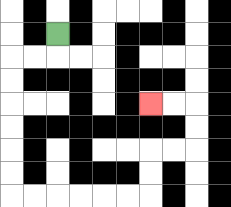{'start': '[2, 1]', 'end': '[6, 4]', 'path_directions': 'D,L,L,D,D,D,D,D,D,R,R,R,R,R,R,U,U,R,R,U,U,L,L', 'path_coordinates': '[[2, 1], [2, 2], [1, 2], [0, 2], [0, 3], [0, 4], [0, 5], [0, 6], [0, 7], [0, 8], [1, 8], [2, 8], [3, 8], [4, 8], [5, 8], [6, 8], [6, 7], [6, 6], [7, 6], [8, 6], [8, 5], [8, 4], [7, 4], [6, 4]]'}